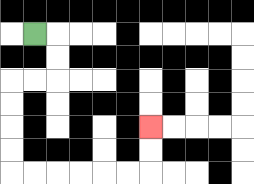{'start': '[1, 1]', 'end': '[6, 5]', 'path_directions': 'R,D,D,L,L,D,D,D,D,R,R,R,R,R,R,U,U', 'path_coordinates': '[[1, 1], [2, 1], [2, 2], [2, 3], [1, 3], [0, 3], [0, 4], [0, 5], [0, 6], [0, 7], [1, 7], [2, 7], [3, 7], [4, 7], [5, 7], [6, 7], [6, 6], [6, 5]]'}